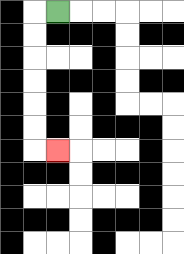{'start': '[2, 0]', 'end': '[2, 6]', 'path_directions': 'L,D,D,D,D,D,D,R', 'path_coordinates': '[[2, 0], [1, 0], [1, 1], [1, 2], [1, 3], [1, 4], [1, 5], [1, 6], [2, 6]]'}